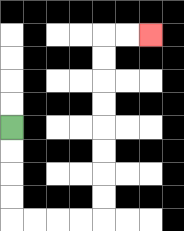{'start': '[0, 5]', 'end': '[6, 1]', 'path_directions': 'D,D,D,D,R,R,R,R,U,U,U,U,U,U,U,U,R,R', 'path_coordinates': '[[0, 5], [0, 6], [0, 7], [0, 8], [0, 9], [1, 9], [2, 9], [3, 9], [4, 9], [4, 8], [4, 7], [4, 6], [4, 5], [4, 4], [4, 3], [4, 2], [4, 1], [5, 1], [6, 1]]'}